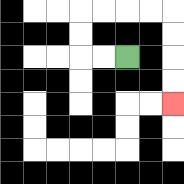{'start': '[5, 2]', 'end': '[7, 4]', 'path_directions': 'L,L,U,U,R,R,R,R,D,D,D,D', 'path_coordinates': '[[5, 2], [4, 2], [3, 2], [3, 1], [3, 0], [4, 0], [5, 0], [6, 0], [7, 0], [7, 1], [7, 2], [7, 3], [7, 4]]'}